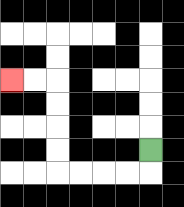{'start': '[6, 6]', 'end': '[0, 3]', 'path_directions': 'D,L,L,L,L,U,U,U,U,L,L', 'path_coordinates': '[[6, 6], [6, 7], [5, 7], [4, 7], [3, 7], [2, 7], [2, 6], [2, 5], [2, 4], [2, 3], [1, 3], [0, 3]]'}